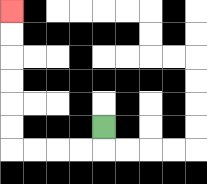{'start': '[4, 5]', 'end': '[0, 0]', 'path_directions': 'D,L,L,L,L,U,U,U,U,U,U', 'path_coordinates': '[[4, 5], [4, 6], [3, 6], [2, 6], [1, 6], [0, 6], [0, 5], [0, 4], [0, 3], [0, 2], [0, 1], [0, 0]]'}